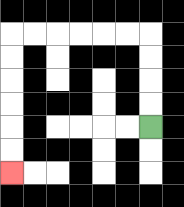{'start': '[6, 5]', 'end': '[0, 7]', 'path_directions': 'U,U,U,U,L,L,L,L,L,L,D,D,D,D,D,D', 'path_coordinates': '[[6, 5], [6, 4], [6, 3], [6, 2], [6, 1], [5, 1], [4, 1], [3, 1], [2, 1], [1, 1], [0, 1], [0, 2], [0, 3], [0, 4], [0, 5], [0, 6], [0, 7]]'}